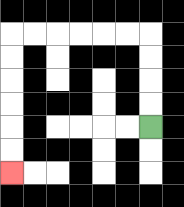{'start': '[6, 5]', 'end': '[0, 7]', 'path_directions': 'U,U,U,U,L,L,L,L,L,L,D,D,D,D,D,D', 'path_coordinates': '[[6, 5], [6, 4], [6, 3], [6, 2], [6, 1], [5, 1], [4, 1], [3, 1], [2, 1], [1, 1], [0, 1], [0, 2], [0, 3], [0, 4], [0, 5], [0, 6], [0, 7]]'}